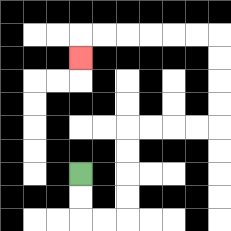{'start': '[3, 7]', 'end': '[3, 2]', 'path_directions': 'D,D,R,R,U,U,U,U,R,R,R,R,U,U,U,U,L,L,L,L,L,L,D', 'path_coordinates': '[[3, 7], [3, 8], [3, 9], [4, 9], [5, 9], [5, 8], [5, 7], [5, 6], [5, 5], [6, 5], [7, 5], [8, 5], [9, 5], [9, 4], [9, 3], [9, 2], [9, 1], [8, 1], [7, 1], [6, 1], [5, 1], [4, 1], [3, 1], [3, 2]]'}